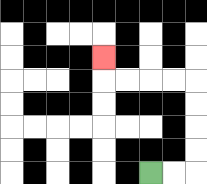{'start': '[6, 7]', 'end': '[4, 2]', 'path_directions': 'R,R,U,U,U,U,L,L,L,L,U', 'path_coordinates': '[[6, 7], [7, 7], [8, 7], [8, 6], [8, 5], [8, 4], [8, 3], [7, 3], [6, 3], [5, 3], [4, 3], [4, 2]]'}